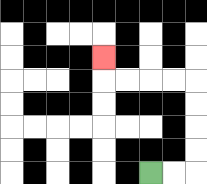{'start': '[6, 7]', 'end': '[4, 2]', 'path_directions': 'R,R,U,U,U,U,L,L,L,L,U', 'path_coordinates': '[[6, 7], [7, 7], [8, 7], [8, 6], [8, 5], [8, 4], [8, 3], [7, 3], [6, 3], [5, 3], [4, 3], [4, 2]]'}